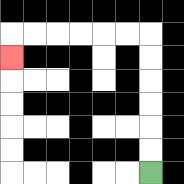{'start': '[6, 7]', 'end': '[0, 2]', 'path_directions': 'U,U,U,U,U,U,L,L,L,L,L,L,D', 'path_coordinates': '[[6, 7], [6, 6], [6, 5], [6, 4], [6, 3], [6, 2], [6, 1], [5, 1], [4, 1], [3, 1], [2, 1], [1, 1], [0, 1], [0, 2]]'}